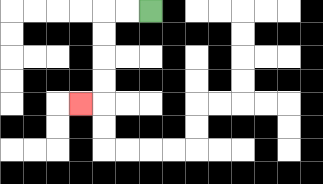{'start': '[6, 0]', 'end': '[3, 4]', 'path_directions': 'L,L,D,D,D,D,L', 'path_coordinates': '[[6, 0], [5, 0], [4, 0], [4, 1], [4, 2], [4, 3], [4, 4], [3, 4]]'}